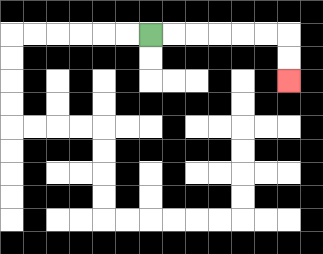{'start': '[6, 1]', 'end': '[12, 3]', 'path_directions': 'R,R,R,R,R,R,D,D', 'path_coordinates': '[[6, 1], [7, 1], [8, 1], [9, 1], [10, 1], [11, 1], [12, 1], [12, 2], [12, 3]]'}